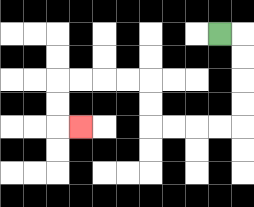{'start': '[9, 1]', 'end': '[3, 5]', 'path_directions': 'R,D,D,D,D,L,L,L,L,U,U,L,L,L,L,D,D,R', 'path_coordinates': '[[9, 1], [10, 1], [10, 2], [10, 3], [10, 4], [10, 5], [9, 5], [8, 5], [7, 5], [6, 5], [6, 4], [6, 3], [5, 3], [4, 3], [3, 3], [2, 3], [2, 4], [2, 5], [3, 5]]'}